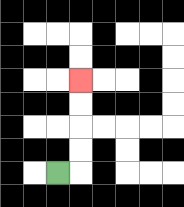{'start': '[2, 7]', 'end': '[3, 3]', 'path_directions': 'R,U,U,U,U', 'path_coordinates': '[[2, 7], [3, 7], [3, 6], [3, 5], [3, 4], [3, 3]]'}